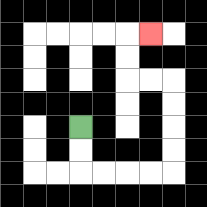{'start': '[3, 5]', 'end': '[6, 1]', 'path_directions': 'D,D,R,R,R,R,U,U,U,U,L,L,U,U,R', 'path_coordinates': '[[3, 5], [3, 6], [3, 7], [4, 7], [5, 7], [6, 7], [7, 7], [7, 6], [7, 5], [7, 4], [7, 3], [6, 3], [5, 3], [5, 2], [5, 1], [6, 1]]'}